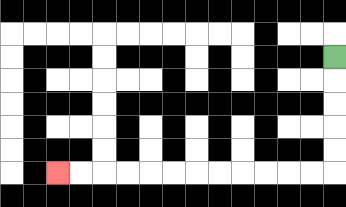{'start': '[14, 2]', 'end': '[2, 7]', 'path_directions': 'D,D,D,D,D,L,L,L,L,L,L,L,L,L,L,L,L', 'path_coordinates': '[[14, 2], [14, 3], [14, 4], [14, 5], [14, 6], [14, 7], [13, 7], [12, 7], [11, 7], [10, 7], [9, 7], [8, 7], [7, 7], [6, 7], [5, 7], [4, 7], [3, 7], [2, 7]]'}